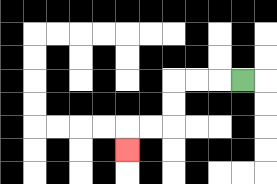{'start': '[10, 3]', 'end': '[5, 6]', 'path_directions': 'L,L,L,D,D,L,L,D', 'path_coordinates': '[[10, 3], [9, 3], [8, 3], [7, 3], [7, 4], [7, 5], [6, 5], [5, 5], [5, 6]]'}